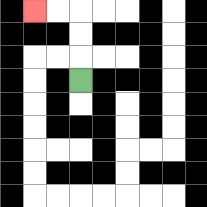{'start': '[3, 3]', 'end': '[1, 0]', 'path_directions': 'U,U,U,L,L', 'path_coordinates': '[[3, 3], [3, 2], [3, 1], [3, 0], [2, 0], [1, 0]]'}